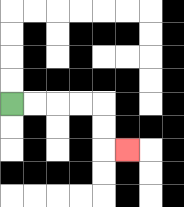{'start': '[0, 4]', 'end': '[5, 6]', 'path_directions': 'R,R,R,R,D,D,R', 'path_coordinates': '[[0, 4], [1, 4], [2, 4], [3, 4], [4, 4], [4, 5], [4, 6], [5, 6]]'}